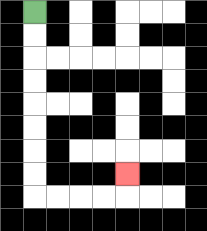{'start': '[1, 0]', 'end': '[5, 7]', 'path_directions': 'D,D,D,D,D,D,D,D,R,R,R,R,U', 'path_coordinates': '[[1, 0], [1, 1], [1, 2], [1, 3], [1, 4], [1, 5], [1, 6], [1, 7], [1, 8], [2, 8], [3, 8], [4, 8], [5, 8], [5, 7]]'}